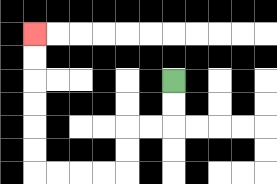{'start': '[7, 3]', 'end': '[1, 1]', 'path_directions': 'D,D,L,L,D,D,L,L,L,L,U,U,U,U,U,U', 'path_coordinates': '[[7, 3], [7, 4], [7, 5], [6, 5], [5, 5], [5, 6], [5, 7], [4, 7], [3, 7], [2, 7], [1, 7], [1, 6], [1, 5], [1, 4], [1, 3], [1, 2], [1, 1]]'}